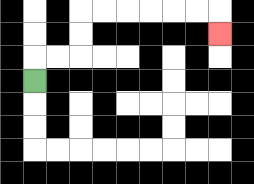{'start': '[1, 3]', 'end': '[9, 1]', 'path_directions': 'U,R,R,U,U,R,R,R,R,R,R,D', 'path_coordinates': '[[1, 3], [1, 2], [2, 2], [3, 2], [3, 1], [3, 0], [4, 0], [5, 0], [6, 0], [7, 0], [8, 0], [9, 0], [9, 1]]'}